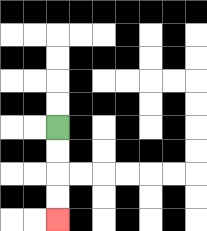{'start': '[2, 5]', 'end': '[2, 9]', 'path_directions': 'D,D,D,D', 'path_coordinates': '[[2, 5], [2, 6], [2, 7], [2, 8], [2, 9]]'}